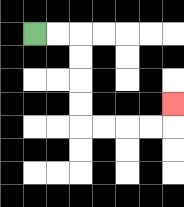{'start': '[1, 1]', 'end': '[7, 4]', 'path_directions': 'R,R,D,D,D,D,R,R,R,R,U', 'path_coordinates': '[[1, 1], [2, 1], [3, 1], [3, 2], [3, 3], [3, 4], [3, 5], [4, 5], [5, 5], [6, 5], [7, 5], [7, 4]]'}